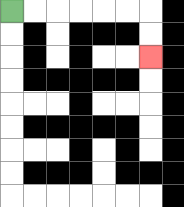{'start': '[0, 0]', 'end': '[6, 2]', 'path_directions': 'R,R,R,R,R,R,D,D', 'path_coordinates': '[[0, 0], [1, 0], [2, 0], [3, 0], [4, 0], [5, 0], [6, 0], [6, 1], [6, 2]]'}